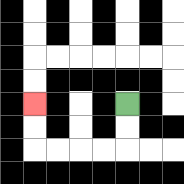{'start': '[5, 4]', 'end': '[1, 4]', 'path_directions': 'D,D,L,L,L,L,U,U', 'path_coordinates': '[[5, 4], [5, 5], [5, 6], [4, 6], [3, 6], [2, 6], [1, 6], [1, 5], [1, 4]]'}